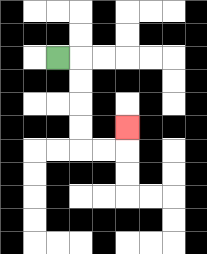{'start': '[2, 2]', 'end': '[5, 5]', 'path_directions': 'R,D,D,D,D,R,R,U', 'path_coordinates': '[[2, 2], [3, 2], [3, 3], [3, 4], [3, 5], [3, 6], [4, 6], [5, 6], [5, 5]]'}